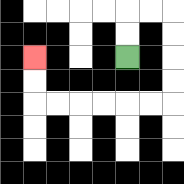{'start': '[5, 2]', 'end': '[1, 2]', 'path_directions': 'U,U,R,R,D,D,D,D,L,L,L,L,L,L,U,U', 'path_coordinates': '[[5, 2], [5, 1], [5, 0], [6, 0], [7, 0], [7, 1], [7, 2], [7, 3], [7, 4], [6, 4], [5, 4], [4, 4], [3, 4], [2, 4], [1, 4], [1, 3], [1, 2]]'}